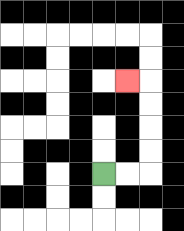{'start': '[4, 7]', 'end': '[5, 3]', 'path_directions': 'R,R,U,U,U,U,L', 'path_coordinates': '[[4, 7], [5, 7], [6, 7], [6, 6], [6, 5], [6, 4], [6, 3], [5, 3]]'}